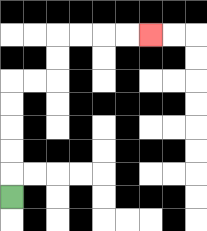{'start': '[0, 8]', 'end': '[6, 1]', 'path_directions': 'U,U,U,U,U,R,R,U,U,R,R,R,R', 'path_coordinates': '[[0, 8], [0, 7], [0, 6], [0, 5], [0, 4], [0, 3], [1, 3], [2, 3], [2, 2], [2, 1], [3, 1], [4, 1], [5, 1], [6, 1]]'}